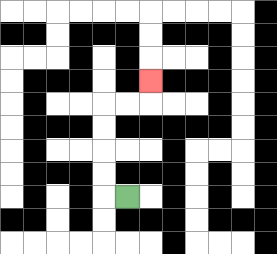{'start': '[5, 8]', 'end': '[6, 3]', 'path_directions': 'L,U,U,U,U,R,R,U', 'path_coordinates': '[[5, 8], [4, 8], [4, 7], [4, 6], [4, 5], [4, 4], [5, 4], [6, 4], [6, 3]]'}